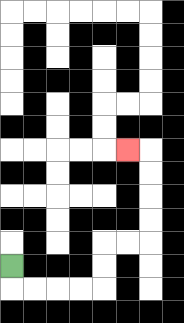{'start': '[0, 11]', 'end': '[5, 6]', 'path_directions': 'D,R,R,R,R,U,U,R,R,U,U,U,U,L', 'path_coordinates': '[[0, 11], [0, 12], [1, 12], [2, 12], [3, 12], [4, 12], [4, 11], [4, 10], [5, 10], [6, 10], [6, 9], [6, 8], [6, 7], [6, 6], [5, 6]]'}